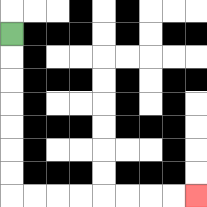{'start': '[0, 1]', 'end': '[8, 8]', 'path_directions': 'D,D,D,D,D,D,D,R,R,R,R,R,R,R,R', 'path_coordinates': '[[0, 1], [0, 2], [0, 3], [0, 4], [0, 5], [0, 6], [0, 7], [0, 8], [1, 8], [2, 8], [3, 8], [4, 8], [5, 8], [6, 8], [7, 8], [8, 8]]'}